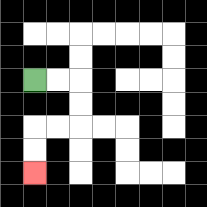{'start': '[1, 3]', 'end': '[1, 7]', 'path_directions': 'R,R,D,D,L,L,D,D', 'path_coordinates': '[[1, 3], [2, 3], [3, 3], [3, 4], [3, 5], [2, 5], [1, 5], [1, 6], [1, 7]]'}